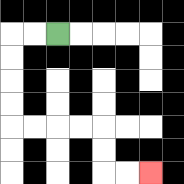{'start': '[2, 1]', 'end': '[6, 7]', 'path_directions': 'L,L,D,D,D,D,R,R,R,R,D,D,R,R', 'path_coordinates': '[[2, 1], [1, 1], [0, 1], [0, 2], [0, 3], [0, 4], [0, 5], [1, 5], [2, 5], [3, 5], [4, 5], [4, 6], [4, 7], [5, 7], [6, 7]]'}